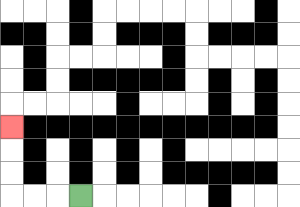{'start': '[3, 8]', 'end': '[0, 5]', 'path_directions': 'L,L,L,U,U,U', 'path_coordinates': '[[3, 8], [2, 8], [1, 8], [0, 8], [0, 7], [0, 6], [0, 5]]'}